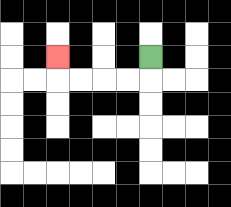{'start': '[6, 2]', 'end': '[2, 2]', 'path_directions': 'D,L,L,L,L,U', 'path_coordinates': '[[6, 2], [6, 3], [5, 3], [4, 3], [3, 3], [2, 3], [2, 2]]'}